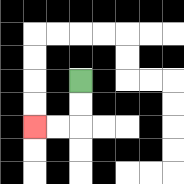{'start': '[3, 3]', 'end': '[1, 5]', 'path_directions': 'D,D,L,L', 'path_coordinates': '[[3, 3], [3, 4], [3, 5], [2, 5], [1, 5]]'}